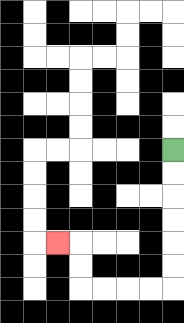{'start': '[7, 6]', 'end': '[2, 10]', 'path_directions': 'D,D,D,D,D,D,L,L,L,L,U,U,L', 'path_coordinates': '[[7, 6], [7, 7], [7, 8], [7, 9], [7, 10], [7, 11], [7, 12], [6, 12], [5, 12], [4, 12], [3, 12], [3, 11], [3, 10], [2, 10]]'}